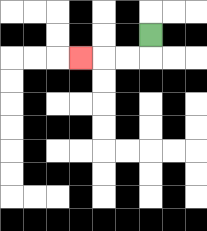{'start': '[6, 1]', 'end': '[3, 2]', 'path_directions': 'D,L,L,L', 'path_coordinates': '[[6, 1], [6, 2], [5, 2], [4, 2], [3, 2]]'}